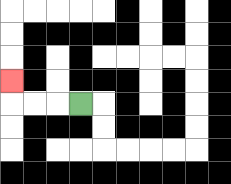{'start': '[3, 4]', 'end': '[0, 3]', 'path_directions': 'L,L,L,U', 'path_coordinates': '[[3, 4], [2, 4], [1, 4], [0, 4], [0, 3]]'}